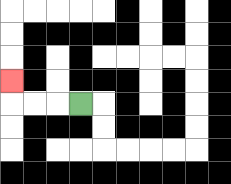{'start': '[3, 4]', 'end': '[0, 3]', 'path_directions': 'L,L,L,U', 'path_coordinates': '[[3, 4], [2, 4], [1, 4], [0, 4], [0, 3]]'}